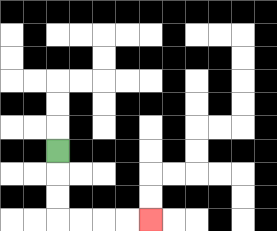{'start': '[2, 6]', 'end': '[6, 9]', 'path_directions': 'D,D,D,R,R,R,R', 'path_coordinates': '[[2, 6], [2, 7], [2, 8], [2, 9], [3, 9], [4, 9], [5, 9], [6, 9]]'}